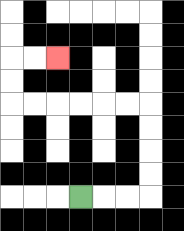{'start': '[3, 8]', 'end': '[2, 2]', 'path_directions': 'R,R,R,U,U,U,U,L,L,L,L,L,L,U,U,R,R', 'path_coordinates': '[[3, 8], [4, 8], [5, 8], [6, 8], [6, 7], [6, 6], [6, 5], [6, 4], [5, 4], [4, 4], [3, 4], [2, 4], [1, 4], [0, 4], [0, 3], [0, 2], [1, 2], [2, 2]]'}